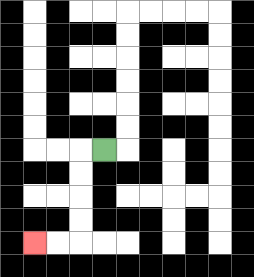{'start': '[4, 6]', 'end': '[1, 10]', 'path_directions': 'L,D,D,D,D,L,L', 'path_coordinates': '[[4, 6], [3, 6], [3, 7], [3, 8], [3, 9], [3, 10], [2, 10], [1, 10]]'}